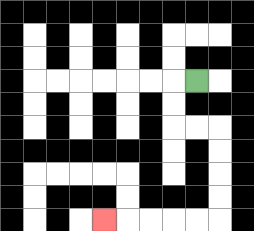{'start': '[8, 3]', 'end': '[4, 9]', 'path_directions': 'L,D,D,R,R,D,D,D,D,L,L,L,L,L', 'path_coordinates': '[[8, 3], [7, 3], [7, 4], [7, 5], [8, 5], [9, 5], [9, 6], [9, 7], [9, 8], [9, 9], [8, 9], [7, 9], [6, 9], [5, 9], [4, 9]]'}